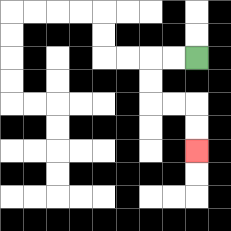{'start': '[8, 2]', 'end': '[8, 6]', 'path_directions': 'L,L,D,D,R,R,D,D', 'path_coordinates': '[[8, 2], [7, 2], [6, 2], [6, 3], [6, 4], [7, 4], [8, 4], [8, 5], [8, 6]]'}